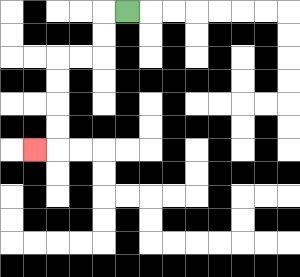{'start': '[5, 0]', 'end': '[1, 6]', 'path_directions': 'L,D,D,L,L,D,D,D,D,L', 'path_coordinates': '[[5, 0], [4, 0], [4, 1], [4, 2], [3, 2], [2, 2], [2, 3], [2, 4], [2, 5], [2, 6], [1, 6]]'}